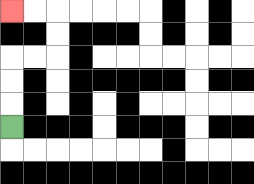{'start': '[0, 5]', 'end': '[0, 0]', 'path_directions': 'U,U,U,R,R,U,U,L,L', 'path_coordinates': '[[0, 5], [0, 4], [0, 3], [0, 2], [1, 2], [2, 2], [2, 1], [2, 0], [1, 0], [0, 0]]'}